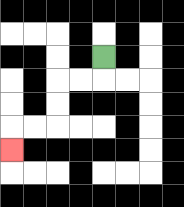{'start': '[4, 2]', 'end': '[0, 6]', 'path_directions': 'D,L,L,D,D,L,L,D', 'path_coordinates': '[[4, 2], [4, 3], [3, 3], [2, 3], [2, 4], [2, 5], [1, 5], [0, 5], [0, 6]]'}